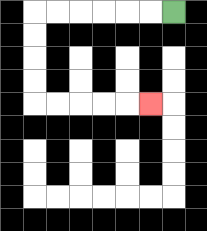{'start': '[7, 0]', 'end': '[6, 4]', 'path_directions': 'L,L,L,L,L,L,D,D,D,D,R,R,R,R,R', 'path_coordinates': '[[7, 0], [6, 0], [5, 0], [4, 0], [3, 0], [2, 0], [1, 0], [1, 1], [1, 2], [1, 3], [1, 4], [2, 4], [3, 4], [4, 4], [5, 4], [6, 4]]'}